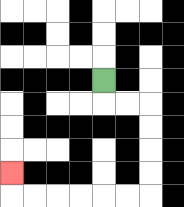{'start': '[4, 3]', 'end': '[0, 7]', 'path_directions': 'D,R,R,D,D,D,D,L,L,L,L,L,L,U', 'path_coordinates': '[[4, 3], [4, 4], [5, 4], [6, 4], [6, 5], [6, 6], [6, 7], [6, 8], [5, 8], [4, 8], [3, 8], [2, 8], [1, 8], [0, 8], [0, 7]]'}